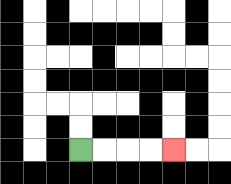{'start': '[3, 6]', 'end': '[7, 6]', 'path_directions': 'R,R,R,R', 'path_coordinates': '[[3, 6], [4, 6], [5, 6], [6, 6], [7, 6]]'}